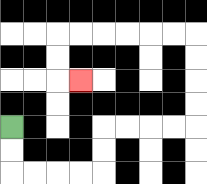{'start': '[0, 5]', 'end': '[3, 3]', 'path_directions': 'D,D,R,R,R,R,U,U,R,R,R,R,U,U,U,U,L,L,L,L,L,L,D,D,R', 'path_coordinates': '[[0, 5], [0, 6], [0, 7], [1, 7], [2, 7], [3, 7], [4, 7], [4, 6], [4, 5], [5, 5], [6, 5], [7, 5], [8, 5], [8, 4], [8, 3], [8, 2], [8, 1], [7, 1], [6, 1], [5, 1], [4, 1], [3, 1], [2, 1], [2, 2], [2, 3], [3, 3]]'}